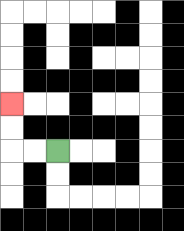{'start': '[2, 6]', 'end': '[0, 4]', 'path_directions': 'L,L,U,U', 'path_coordinates': '[[2, 6], [1, 6], [0, 6], [0, 5], [0, 4]]'}